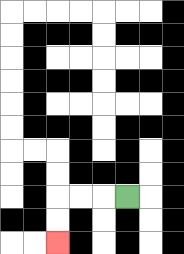{'start': '[5, 8]', 'end': '[2, 10]', 'path_directions': 'L,L,L,D,D', 'path_coordinates': '[[5, 8], [4, 8], [3, 8], [2, 8], [2, 9], [2, 10]]'}